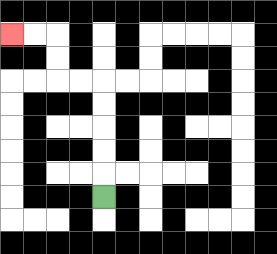{'start': '[4, 8]', 'end': '[0, 1]', 'path_directions': 'U,U,U,U,U,L,L,U,U,L,L', 'path_coordinates': '[[4, 8], [4, 7], [4, 6], [4, 5], [4, 4], [4, 3], [3, 3], [2, 3], [2, 2], [2, 1], [1, 1], [0, 1]]'}